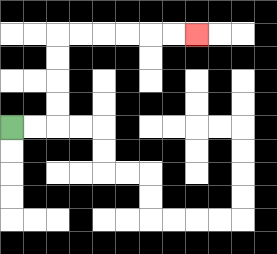{'start': '[0, 5]', 'end': '[8, 1]', 'path_directions': 'R,R,U,U,U,U,R,R,R,R,R,R', 'path_coordinates': '[[0, 5], [1, 5], [2, 5], [2, 4], [2, 3], [2, 2], [2, 1], [3, 1], [4, 1], [5, 1], [6, 1], [7, 1], [8, 1]]'}